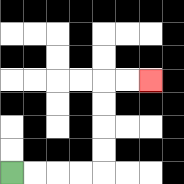{'start': '[0, 7]', 'end': '[6, 3]', 'path_directions': 'R,R,R,R,U,U,U,U,R,R', 'path_coordinates': '[[0, 7], [1, 7], [2, 7], [3, 7], [4, 7], [4, 6], [4, 5], [4, 4], [4, 3], [5, 3], [6, 3]]'}